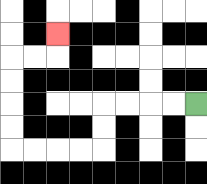{'start': '[8, 4]', 'end': '[2, 1]', 'path_directions': 'L,L,L,L,D,D,L,L,L,L,U,U,U,U,R,R,U', 'path_coordinates': '[[8, 4], [7, 4], [6, 4], [5, 4], [4, 4], [4, 5], [4, 6], [3, 6], [2, 6], [1, 6], [0, 6], [0, 5], [0, 4], [0, 3], [0, 2], [1, 2], [2, 2], [2, 1]]'}